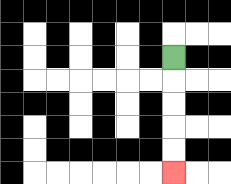{'start': '[7, 2]', 'end': '[7, 7]', 'path_directions': 'D,D,D,D,D', 'path_coordinates': '[[7, 2], [7, 3], [7, 4], [7, 5], [7, 6], [7, 7]]'}